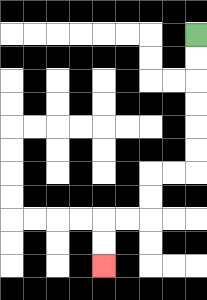{'start': '[8, 1]', 'end': '[4, 11]', 'path_directions': 'D,D,D,D,D,D,L,L,D,D,L,L,D,D', 'path_coordinates': '[[8, 1], [8, 2], [8, 3], [8, 4], [8, 5], [8, 6], [8, 7], [7, 7], [6, 7], [6, 8], [6, 9], [5, 9], [4, 9], [4, 10], [4, 11]]'}